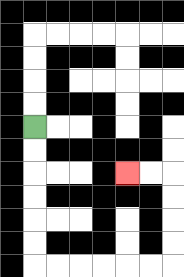{'start': '[1, 5]', 'end': '[5, 7]', 'path_directions': 'D,D,D,D,D,D,R,R,R,R,R,R,U,U,U,U,L,L', 'path_coordinates': '[[1, 5], [1, 6], [1, 7], [1, 8], [1, 9], [1, 10], [1, 11], [2, 11], [3, 11], [4, 11], [5, 11], [6, 11], [7, 11], [7, 10], [7, 9], [7, 8], [7, 7], [6, 7], [5, 7]]'}